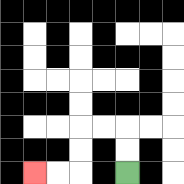{'start': '[5, 7]', 'end': '[1, 7]', 'path_directions': 'U,U,L,L,D,D,L,L', 'path_coordinates': '[[5, 7], [5, 6], [5, 5], [4, 5], [3, 5], [3, 6], [3, 7], [2, 7], [1, 7]]'}